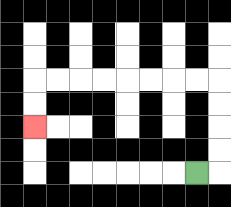{'start': '[8, 7]', 'end': '[1, 5]', 'path_directions': 'R,U,U,U,U,L,L,L,L,L,L,L,L,D,D', 'path_coordinates': '[[8, 7], [9, 7], [9, 6], [9, 5], [9, 4], [9, 3], [8, 3], [7, 3], [6, 3], [5, 3], [4, 3], [3, 3], [2, 3], [1, 3], [1, 4], [1, 5]]'}